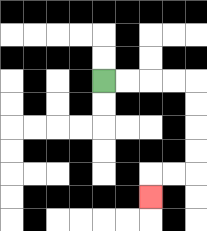{'start': '[4, 3]', 'end': '[6, 8]', 'path_directions': 'R,R,R,R,D,D,D,D,L,L,D', 'path_coordinates': '[[4, 3], [5, 3], [6, 3], [7, 3], [8, 3], [8, 4], [8, 5], [8, 6], [8, 7], [7, 7], [6, 7], [6, 8]]'}